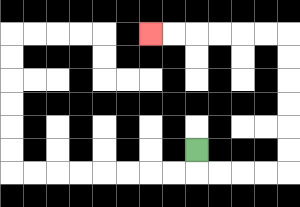{'start': '[8, 6]', 'end': '[6, 1]', 'path_directions': 'D,R,R,R,R,U,U,U,U,U,U,L,L,L,L,L,L', 'path_coordinates': '[[8, 6], [8, 7], [9, 7], [10, 7], [11, 7], [12, 7], [12, 6], [12, 5], [12, 4], [12, 3], [12, 2], [12, 1], [11, 1], [10, 1], [9, 1], [8, 1], [7, 1], [6, 1]]'}